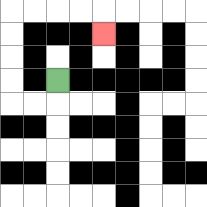{'start': '[2, 3]', 'end': '[4, 1]', 'path_directions': 'D,L,L,U,U,U,U,R,R,R,R,D', 'path_coordinates': '[[2, 3], [2, 4], [1, 4], [0, 4], [0, 3], [0, 2], [0, 1], [0, 0], [1, 0], [2, 0], [3, 0], [4, 0], [4, 1]]'}